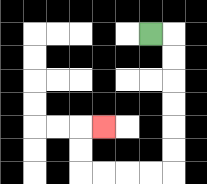{'start': '[6, 1]', 'end': '[4, 5]', 'path_directions': 'R,D,D,D,D,D,D,L,L,L,L,U,U,R', 'path_coordinates': '[[6, 1], [7, 1], [7, 2], [7, 3], [7, 4], [7, 5], [7, 6], [7, 7], [6, 7], [5, 7], [4, 7], [3, 7], [3, 6], [3, 5], [4, 5]]'}